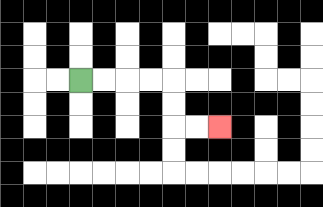{'start': '[3, 3]', 'end': '[9, 5]', 'path_directions': 'R,R,R,R,D,D,R,R', 'path_coordinates': '[[3, 3], [4, 3], [5, 3], [6, 3], [7, 3], [7, 4], [7, 5], [8, 5], [9, 5]]'}